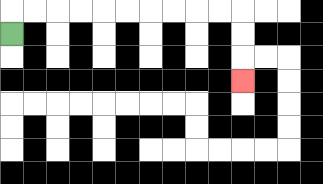{'start': '[0, 1]', 'end': '[10, 3]', 'path_directions': 'U,R,R,R,R,R,R,R,R,R,R,D,D,D', 'path_coordinates': '[[0, 1], [0, 0], [1, 0], [2, 0], [3, 0], [4, 0], [5, 0], [6, 0], [7, 0], [8, 0], [9, 0], [10, 0], [10, 1], [10, 2], [10, 3]]'}